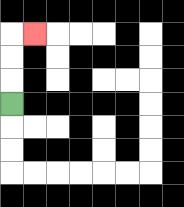{'start': '[0, 4]', 'end': '[1, 1]', 'path_directions': 'U,U,U,R', 'path_coordinates': '[[0, 4], [0, 3], [0, 2], [0, 1], [1, 1]]'}